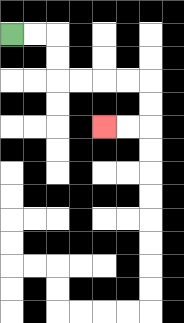{'start': '[0, 1]', 'end': '[4, 5]', 'path_directions': 'R,R,D,D,R,R,R,R,D,D,L,L', 'path_coordinates': '[[0, 1], [1, 1], [2, 1], [2, 2], [2, 3], [3, 3], [4, 3], [5, 3], [6, 3], [6, 4], [6, 5], [5, 5], [4, 5]]'}